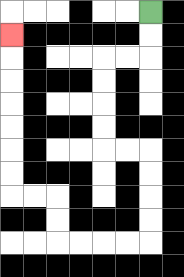{'start': '[6, 0]', 'end': '[0, 1]', 'path_directions': 'D,D,L,L,D,D,D,D,R,R,D,D,D,D,L,L,L,L,U,U,L,L,U,U,U,U,U,U,U', 'path_coordinates': '[[6, 0], [6, 1], [6, 2], [5, 2], [4, 2], [4, 3], [4, 4], [4, 5], [4, 6], [5, 6], [6, 6], [6, 7], [6, 8], [6, 9], [6, 10], [5, 10], [4, 10], [3, 10], [2, 10], [2, 9], [2, 8], [1, 8], [0, 8], [0, 7], [0, 6], [0, 5], [0, 4], [0, 3], [0, 2], [0, 1]]'}